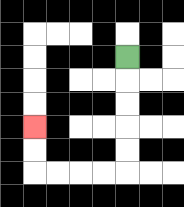{'start': '[5, 2]', 'end': '[1, 5]', 'path_directions': 'D,D,D,D,D,L,L,L,L,U,U', 'path_coordinates': '[[5, 2], [5, 3], [5, 4], [5, 5], [5, 6], [5, 7], [4, 7], [3, 7], [2, 7], [1, 7], [1, 6], [1, 5]]'}